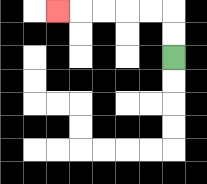{'start': '[7, 2]', 'end': '[2, 0]', 'path_directions': 'U,U,L,L,L,L,L', 'path_coordinates': '[[7, 2], [7, 1], [7, 0], [6, 0], [5, 0], [4, 0], [3, 0], [2, 0]]'}